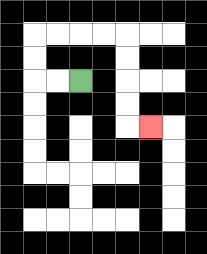{'start': '[3, 3]', 'end': '[6, 5]', 'path_directions': 'L,L,U,U,R,R,R,R,D,D,D,D,R', 'path_coordinates': '[[3, 3], [2, 3], [1, 3], [1, 2], [1, 1], [2, 1], [3, 1], [4, 1], [5, 1], [5, 2], [5, 3], [5, 4], [5, 5], [6, 5]]'}